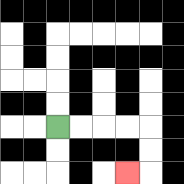{'start': '[2, 5]', 'end': '[5, 7]', 'path_directions': 'R,R,R,R,D,D,L', 'path_coordinates': '[[2, 5], [3, 5], [4, 5], [5, 5], [6, 5], [6, 6], [6, 7], [5, 7]]'}